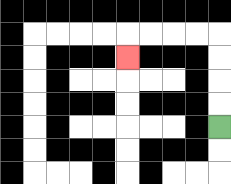{'start': '[9, 5]', 'end': '[5, 2]', 'path_directions': 'U,U,U,U,L,L,L,L,D', 'path_coordinates': '[[9, 5], [9, 4], [9, 3], [9, 2], [9, 1], [8, 1], [7, 1], [6, 1], [5, 1], [5, 2]]'}